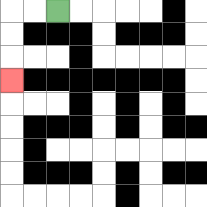{'start': '[2, 0]', 'end': '[0, 3]', 'path_directions': 'L,L,D,D,D', 'path_coordinates': '[[2, 0], [1, 0], [0, 0], [0, 1], [0, 2], [0, 3]]'}